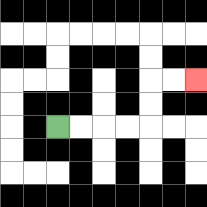{'start': '[2, 5]', 'end': '[8, 3]', 'path_directions': 'R,R,R,R,U,U,R,R', 'path_coordinates': '[[2, 5], [3, 5], [4, 5], [5, 5], [6, 5], [6, 4], [6, 3], [7, 3], [8, 3]]'}